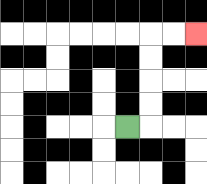{'start': '[5, 5]', 'end': '[8, 1]', 'path_directions': 'R,U,U,U,U,R,R', 'path_coordinates': '[[5, 5], [6, 5], [6, 4], [6, 3], [6, 2], [6, 1], [7, 1], [8, 1]]'}